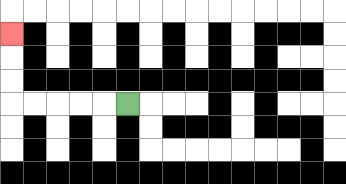{'start': '[5, 4]', 'end': '[0, 1]', 'path_directions': 'L,L,L,L,L,U,U,U', 'path_coordinates': '[[5, 4], [4, 4], [3, 4], [2, 4], [1, 4], [0, 4], [0, 3], [0, 2], [0, 1]]'}